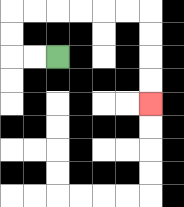{'start': '[2, 2]', 'end': '[6, 4]', 'path_directions': 'L,L,U,U,R,R,R,R,R,R,D,D,D,D', 'path_coordinates': '[[2, 2], [1, 2], [0, 2], [0, 1], [0, 0], [1, 0], [2, 0], [3, 0], [4, 0], [5, 0], [6, 0], [6, 1], [6, 2], [6, 3], [6, 4]]'}